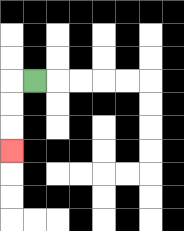{'start': '[1, 3]', 'end': '[0, 6]', 'path_directions': 'L,D,D,D', 'path_coordinates': '[[1, 3], [0, 3], [0, 4], [0, 5], [0, 6]]'}